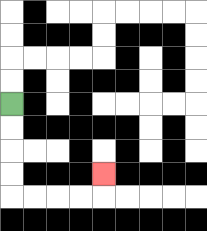{'start': '[0, 4]', 'end': '[4, 7]', 'path_directions': 'D,D,D,D,R,R,R,R,U', 'path_coordinates': '[[0, 4], [0, 5], [0, 6], [0, 7], [0, 8], [1, 8], [2, 8], [3, 8], [4, 8], [4, 7]]'}